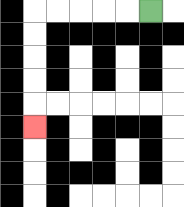{'start': '[6, 0]', 'end': '[1, 5]', 'path_directions': 'L,L,L,L,L,D,D,D,D,D', 'path_coordinates': '[[6, 0], [5, 0], [4, 0], [3, 0], [2, 0], [1, 0], [1, 1], [1, 2], [1, 3], [1, 4], [1, 5]]'}